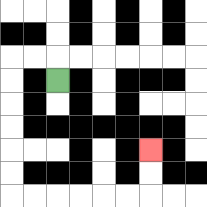{'start': '[2, 3]', 'end': '[6, 6]', 'path_directions': 'U,L,L,D,D,D,D,D,D,R,R,R,R,R,R,U,U', 'path_coordinates': '[[2, 3], [2, 2], [1, 2], [0, 2], [0, 3], [0, 4], [0, 5], [0, 6], [0, 7], [0, 8], [1, 8], [2, 8], [3, 8], [4, 8], [5, 8], [6, 8], [6, 7], [6, 6]]'}